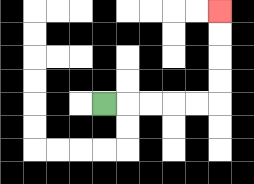{'start': '[4, 4]', 'end': '[9, 0]', 'path_directions': 'R,R,R,R,R,U,U,U,U', 'path_coordinates': '[[4, 4], [5, 4], [6, 4], [7, 4], [8, 4], [9, 4], [9, 3], [9, 2], [9, 1], [9, 0]]'}